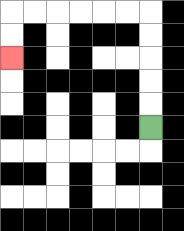{'start': '[6, 5]', 'end': '[0, 2]', 'path_directions': 'U,U,U,U,U,L,L,L,L,L,L,D,D', 'path_coordinates': '[[6, 5], [6, 4], [6, 3], [6, 2], [6, 1], [6, 0], [5, 0], [4, 0], [3, 0], [2, 0], [1, 0], [0, 0], [0, 1], [0, 2]]'}